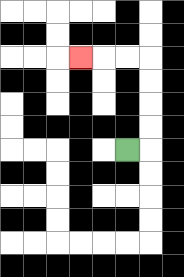{'start': '[5, 6]', 'end': '[3, 2]', 'path_directions': 'R,U,U,U,U,L,L,L', 'path_coordinates': '[[5, 6], [6, 6], [6, 5], [6, 4], [6, 3], [6, 2], [5, 2], [4, 2], [3, 2]]'}